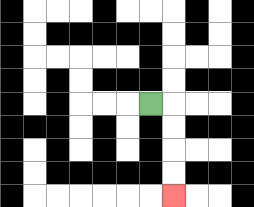{'start': '[6, 4]', 'end': '[7, 8]', 'path_directions': 'R,D,D,D,D', 'path_coordinates': '[[6, 4], [7, 4], [7, 5], [7, 6], [7, 7], [7, 8]]'}